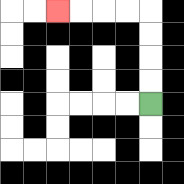{'start': '[6, 4]', 'end': '[2, 0]', 'path_directions': 'U,U,U,U,L,L,L,L', 'path_coordinates': '[[6, 4], [6, 3], [6, 2], [6, 1], [6, 0], [5, 0], [4, 0], [3, 0], [2, 0]]'}